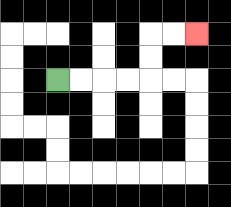{'start': '[2, 3]', 'end': '[8, 1]', 'path_directions': 'R,R,R,R,U,U,R,R', 'path_coordinates': '[[2, 3], [3, 3], [4, 3], [5, 3], [6, 3], [6, 2], [6, 1], [7, 1], [8, 1]]'}